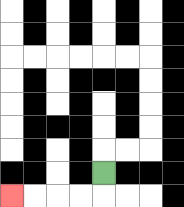{'start': '[4, 7]', 'end': '[0, 8]', 'path_directions': 'D,L,L,L,L', 'path_coordinates': '[[4, 7], [4, 8], [3, 8], [2, 8], [1, 8], [0, 8]]'}